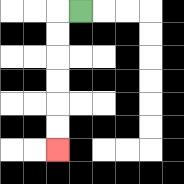{'start': '[3, 0]', 'end': '[2, 6]', 'path_directions': 'L,D,D,D,D,D,D', 'path_coordinates': '[[3, 0], [2, 0], [2, 1], [2, 2], [2, 3], [2, 4], [2, 5], [2, 6]]'}